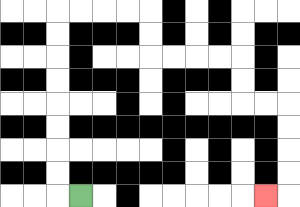{'start': '[3, 8]', 'end': '[11, 8]', 'path_directions': 'L,U,U,U,U,U,U,U,U,R,R,R,R,D,D,R,R,R,R,D,D,R,R,D,D,D,D,L', 'path_coordinates': '[[3, 8], [2, 8], [2, 7], [2, 6], [2, 5], [2, 4], [2, 3], [2, 2], [2, 1], [2, 0], [3, 0], [4, 0], [5, 0], [6, 0], [6, 1], [6, 2], [7, 2], [8, 2], [9, 2], [10, 2], [10, 3], [10, 4], [11, 4], [12, 4], [12, 5], [12, 6], [12, 7], [12, 8], [11, 8]]'}